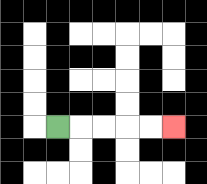{'start': '[2, 5]', 'end': '[7, 5]', 'path_directions': 'R,R,R,R,R', 'path_coordinates': '[[2, 5], [3, 5], [4, 5], [5, 5], [6, 5], [7, 5]]'}